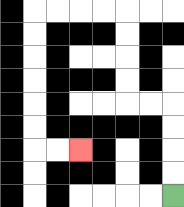{'start': '[7, 8]', 'end': '[3, 6]', 'path_directions': 'U,U,U,U,L,L,U,U,U,U,L,L,L,L,D,D,D,D,D,D,R,R', 'path_coordinates': '[[7, 8], [7, 7], [7, 6], [7, 5], [7, 4], [6, 4], [5, 4], [5, 3], [5, 2], [5, 1], [5, 0], [4, 0], [3, 0], [2, 0], [1, 0], [1, 1], [1, 2], [1, 3], [1, 4], [1, 5], [1, 6], [2, 6], [3, 6]]'}